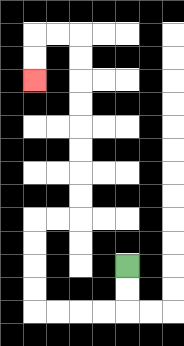{'start': '[5, 11]', 'end': '[1, 3]', 'path_directions': 'D,D,L,L,L,L,U,U,U,U,R,R,U,U,U,U,U,U,U,U,L,L,D,D', 'path_coordinates': '[[5, 11], [5, 12], [5, 13], [4, 13], [3, 13], [2, 13], [1, 13], [1, 12], [1, 11], [1, 10], [1, 9], [2, 9], [3, 9], [3, 8], [3, 7], [3, 6], [3, 5], [3, 4], [3, 3], [3, 2], [3, 1], [2, 1], [1, 1], [1, 2], [1, 3]]'}